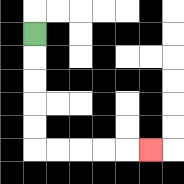{'start': '[1, 1]', 'end': '[6, 6]', 'path_directions': 'D,D,D,D,D,R,R,R,R,R', 'path_coordinates': '[[1, 1], [1, 2], [1, 3], [1, 4], [1, 5], [1, 6], [2, 6], [3, 6], [4, 6], [5, 6], [6, 6]]'}